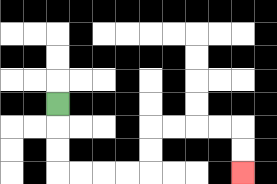{'start': '[2, 4]', 'end': '[10, 7]', 'path_directions': 'D,D,D,R,R,R,R,U,U,R,R,R,R,D,D', 'path_coordinates': '[[2, 4], [2, 5], [2, 6], [2, 7], [3, 7], [4, 7], [5, 7], [6, 7], [6, 6], [6, 5], [7, 5], [8, 5], [9, 5], [10, 5], [10, 6], [10, 7]]'}